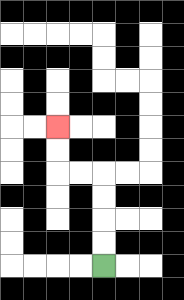{'start': '[4, 11]', 'end': '[2, 5]', 'path_directions': 'U,U,U,U,L,L,U,U', 'path_coordinates': '[[4, 11], [4, 10], [4, 9], [4, 8], [4, 7], [3, 7], [2, 7], [2, 6], [2, 5]]'}